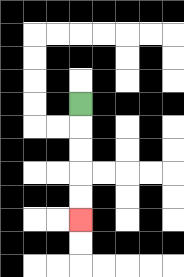{'start': '[3, 4]', 'end': '[3, 9]', 'path_directions': 'D,D,D,D,D', 'path_coordinates': '[[3, 4], [3, 5], [3, 6], [3, 7], [3, 8], [3, 9]]'}